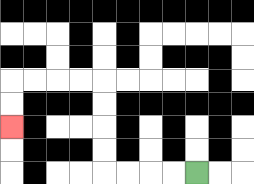{'start': '[8, 7]', 'end': '[0, 5]', 'path_directions': 'L,L,L,L,U,U,U,U,L,L,L,L,D,D', 'path_coordinates': '[[8, 7], [7, 7], [6, 7], [5, 7], [4, 7], [4, 6], [4, 5], [4, 4], [4, 3], [3, 3], [2, 3], [1, 3], [0, 3], [0, 4], [0, 5]]'}